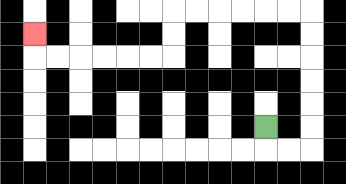{'start': '[11, 5]', 'end': '[1, 1]', 'path_directions': 'D,R,R,U,U,U,U,U,U,L,L,L,L,L,L,D,D,L,L,L,L,L,L,U', 'path_coordinates': '[[11, 5], [11, 6], [12, 6], [13, 6], [13, 5], [13, 4], [13, 3], [13, 2], [13, 1], [13, 0], [12, 0], [11, 0], [10, 0], [9, 0], [8, 0], [7, 0], [7, 1], [7, 2], [6, 2], [5, 2], [4, 2], [3, 2], [2, 2], [1, 2], [1, 1]]'}